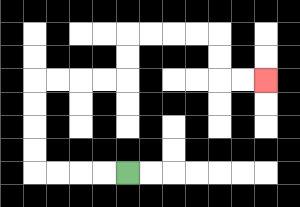{'start': '[5, 7]', 'end': '[11, 3]', 'path_directions': 'L,L,L,L,U,U,U,U,R,R,R,R,U,U,R,R,R,R,D,D,R,R', 'path_coordinates': '[[5, 7], [4, 7], [3, 7], [2, 7], [1, 7], [1, 6], [1, 5], [1, 4], [1, 3], [2, 3], [3, 3], [4, 3], [5, 3], [5, 2], [5, 1], [6, 1], [7, 1], [8, 1], [9, 1], [9, 2], [9, 3], [10, 3], [11, 3]]'}